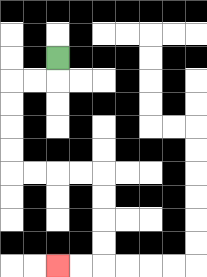{'start': '[2, 2]', 'end': '[2, 11]', 'path_directions': 'D,L,L,D,D,D,D,R,R,R,R,D,D,D,D,L,L', 'path_coordinates': '[[2, 2], [2, 3], [1, 3], [0, 3], [0, 4], [0, 5], [0, 6], [0, 7], [1, 7], [2, 7], [3, 7], [4, 7], [4, 8], [4, 9], [4, 10], [4, 11], [3, 11], [2, 11]]'}